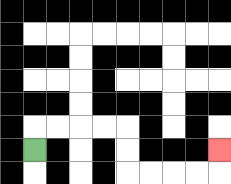{'start': '[1, 6]', 'end': '[9, 6]', 'path_directions': 'U,R,R,R,R,D,D,R,R,R,R,U', 'path_coordinates': '[[1, 6], [1, 5], [2, 5], [3, 5], [4, 5], [5, 5], [5, 6], [5, 7], [6, 7], [7, 7], [8, 7], [9, 7], [9, 6]]'}